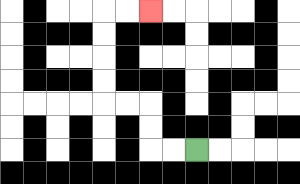{'start': '[8, 6]', 'end': '[6, 0]', 'path_directions': 'L,L,U,U,L,L,U,U,U,U,R,R', 'path_coordinates': '[[8, 6], [7, 6], [6, 6], [6, 5], [6, 4], [5, 4], [4, 4], [4, 3], [4, 2], [4, 1], [4, 0], [5, 0], [6, 0]]'}